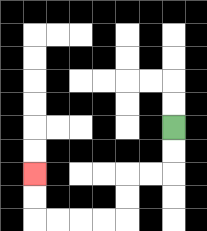{'start': '[7, 5]', 'end': '[1, 7]', 'path_directions': 'D,D,L,L,D,D,L,L,L,L,U,U', 'path_coordinates': '[[7, 5], [7, 6], [7, 7], [6, 7], [5, 7], [5, 8], [5, 9], [4, 9], [3, 9], [2, 9], [1, 9], [1, 8], [1, 7]]'}